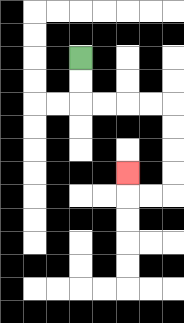{'start': '[3, 2]', 'end': '[5, 7]', 'path_directions': 'D,D,R,R,R,R,D,D,D,D,L,L,U', 'path_coordinates': '[[3, 2], [3, 3], [3, 4], [4, 4], [5, 4], [6, 4], [7, 4], [7, 5], [7, 6], [7, 7], [7, 8], [6, 8], [5, 8], [5, 7]]'}